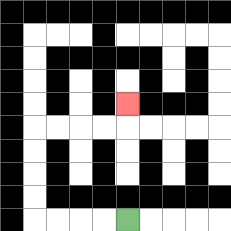{'start': '[5, 9]', 'end': '[5, 4]', 'path_directions': 'L,L,L,L,U,U,U,U,R,R,R,R,U', 'path_coordinates': '[[5, 9], [4, 9], [3, 9], [2, 9], [1, 9], [1, 8], [1, 7], [1, 6], [1, 5], [2, 5], [3, 5], [4, 5], [5, 5], [5, 4]]'}